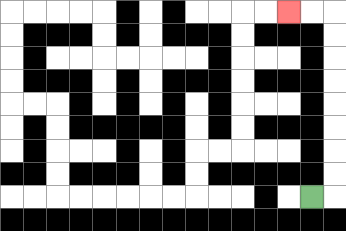{'start': '[13, 8]', 'end': '[12, 0]', 'path_directions': 'R,U,U,U,U,U,U,U,U,L,L', 'path_coordinates': '[[13, 8], [14, 8], [14, 7], [14, 6], [14, 5], [14, 4], [14, 3], [14, 2], [14, 1], [14, 0], [13, 0], [12, 0]]'}